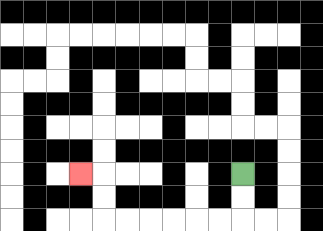{'start': '[10, 7]', 'end': '[3, 7]', 'path_directions': 'D,D,L,L,L,L,L,L,U,U,L', 'path_coordinates': '[[10, 7], [10, 8], [10, 9], [9, 9], [8, 9], [7, 9], [6, 9], [5, 9], [4, 9], [4, 8], [4, 7], [3, 7]]'}